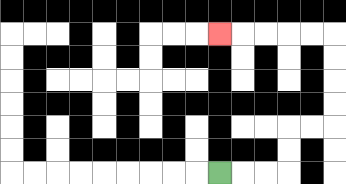{'start': '[9, 7]', 'end': '[9, 1]', 'path_directions': 'R,R,R,U,U,R,R,U,U,U,U,L,L,L,L,L', 'path_coordinates': '[[9, 7], [10, 7], [11, 7], [12, 7], [12, 6], [12, 5], [13, 5], [14, 5], [14, 4], [14, 3], [14, 2], [14, 1], [13, 1], [12, 1], [11, 1], [10, 1], [9, 1]]'}